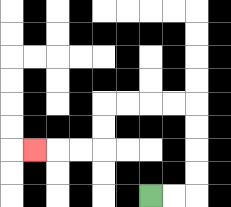{'start': '[6, 8]', 'end': '[1, 6]', 'path_directions': 'R,R,U,U,U,U,L,L,L,L,D,D,L,L,L', 'path_coordinates': '[[6, 8], [7, 8], [8, 8], [8, 7], [8, 6], [8, 5], [8, 4], [7, 4], [6, 4], [5, 4], [4, 4], [4, 5], [4, 6], [3, 6], [2, 6], [1, 6]]'}